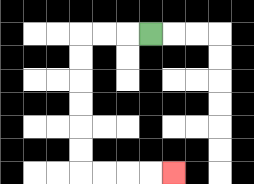{'start': '[6, 1]', 'end': '[7, 7]', 'path_directions': 'L,L,L,D,D,D,D,D,D,R,R,R,R', 'path_coordinates': '[[6, 1], [5, 1], [4, 1], [3, 1], [3, 2], [3, 3], [3, 4], [3, 5], [3, 6], [3, 7], [4, 7], [5, 7], [6, 7], [7, 7]]'}